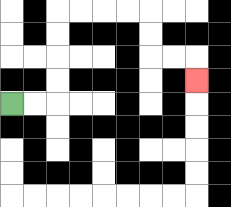{'start': '[0, 4]', 'end': '[8, 3]', 'path_directions': 'R,R,U,U,U,U,R,R,R,R,D,D,R,R,D', 'path_coordinates': '[[0, 4], [1, 4], [2, 4], [2, 3], [2, 2], [2, 1], [2, 0], [3, 0], [4, 0], [5, 0], [6, 0], [6, 1], [6, 2], [7, 2], [8, 2], [8, 3]]'}